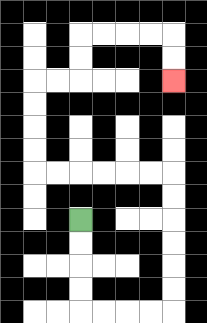{'start': '[3, 9]', 'end': '[7, 3]', 'path_directions': 'D,D,D,D,R,R,R,R,U,U,U,U,U,U,L,L,L,L,L,L,U,U,U,U,R,R,U,U,R,R,R,R,D,D', 'path_coordinates': '[[3, 9], [3, 10], [3, 11], [3, 12], [3, 13], [4, 13], [5, 13], [6, 13], [7, 13], [7, 12], [7, 11], [7, 10], [7, 9], [7, 8], [7, 7], [6, 7], [5, 7], [4, 7], [3, 7], [2, 7], [1, 7], [1, 6], [1, 5], [1, 4], [1, 3], [2, 3], [3, 3], [3, 2], [3, 1], [4, 1], [5, 1], [6, 1], [7, 1], [7, 2], [7, 3]]'}